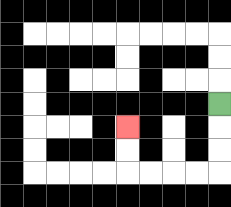{'start': '[9, 4]', 'end': '[5, 5]', 'path_directions': 'D,D,D,L,L,L,L,U,U', 'path_coordinates': '[[9, 4], [9, 5], [9, 6], [9, 7], [8, 7], [7, 7], [6, 7], [5, 7], [5, 6], [5, 5]]'}